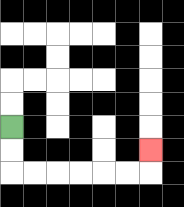{'start': '[0, 5]', 'end': '[6, 6]', 'path_directions': 'D,D,R,R,R,R,R,R,U', 'path_coordinates': '[[0, 5], [0, 6], [0, 7], [1, 7], [2, 7], [3, 7], [4, 7], [5, 7], [6, 7], [6, 6]]'}